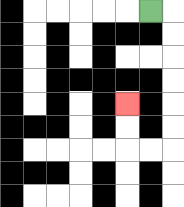{'start': '[6, 0]', 'end': '[5, 4]', 'path_directions': 'R,D,D,D,D,D,D,L,L,U,U', 'path_coordinates': '[[6, 0], [7, 0], [7, 1], [7, 2], [7, 3], [7, 4], [7, 5], [7, 6], [6, 6], [5, 6], [5, 5], [5, 4]]'}